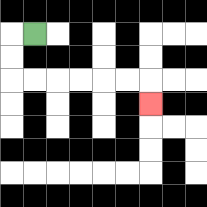{'start': '[1, 1]', 'end': '[6, 4]', 'path_directions': 'L,D,D,R,R,R,R,R,R,D', 'path_coordinates': '[[1, 1], [0, 1], [0, 2], [0, 3], [1, 3], [2, 3], [3, 3], [4, 3], [5, 3], [6, 3], [6, 4]]'}